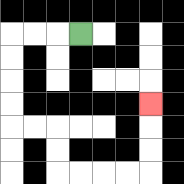{'start': '[3, 1]', 'end': '[6, 4]', 'path_directions': 'L,L,L,D,D,D,D,R,R,D,D,R,R,R,R,U,U,U', 'path_coordinates': '[[3, 1], [2, 1], [1, 1], [0, 1], [0, 2], [0, 3], [0, 4], [0, 5], [1, 5], [2, 5], [2, 6], [2, 7], [3, 7], [4, 7], [5, 7], [6, 7], [6, 6], [6, 5], [6, 4]]'}